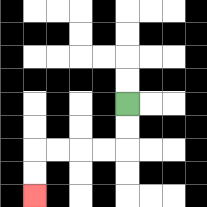{'start': '[5, 4]', 'end': '[1, 8]', 'path_directions': 'D,D,L,L,L,L,D,D', 'path_coordinates': '[[5, 4], [5, 5], [5, 6], [4, 6], [3, 6], [2, 6], [1, 6], [1, 7], [1, 8]]'}